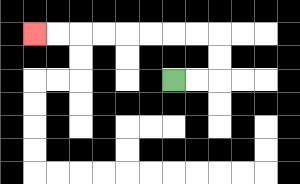{'start': '[7, 3]', 'end': '[1, 1]', 'path_directions': 'R,R,U,U,L,L,L,L,L,L,L,L', 'path_coordinates': '[[7, 3], [8, 3], [9, 3], [9, 2], [9, 1], [8, 1], [7, 1], [6, 1], [5, 1], [4, 1], [3, 1], [2, 1], [1, 1]]'}